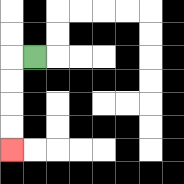{'start': '[1, 2]', 'end': '[0, 6]', 'path_directions': 'L,D,D,D,D', 'path_coordinates': '[[1, 2], [0, 2], [0, 3], [0, 4], [0, 5], [0, 6]]'}